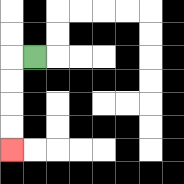{'start': '[1, 2]', 'end': '[0, 6]', 'path_directions': 'L,D,D,D,D', 'path_coordinates': '[[1, 2], [0, 2], [0, 3], [0, 4], [0, 5], [0, 6]]'}